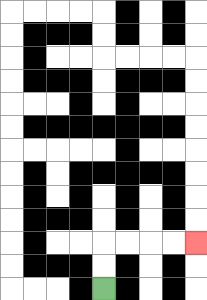{'start': '[4, 12]', 'end': '[8, 10]', 'path_directions': 'U,U,R,R,R,R', 'path_coordinates': '[[4, 12], [4, 11], [4, 10], [5, 10], [6, 10], [7, 10], [8, 10]]'}